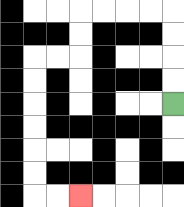{'start': '[7, 4]', 'end': '[3, 8]', 'path_directions': 'U,U,U,U,L,L,L,L,D,D,L,L,D,D,D,D,D,D,R,R', 'path_coordinates': '[[7, 4], [7, 3], [7, 2], [7, 1], [7, 0], [6, 0], [5, 0], [4, 0], [3, 0], [3, 1], [3, 2], [2, 2], [1, 2], [1, 3], [1, 4], [1, 5], [1, 6], [1, 7], [1, 8], [2, 8], [3, 8]]'}